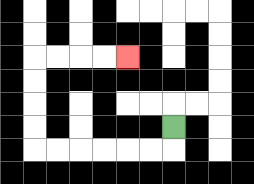{'start': '[7, 5]', 'end': '[5, 2]', 'path_directions': 'D,L,L,L,L,L,L,U,U,U,U,R,R,R,R', 'path_coordinates': '[[7, 5], [7, 6], [6, 6], [5, 6], [4, 6], [3, 6], [2, 6], [1, 6], [1, 5], [1, 4], [1, 3], [1, 2], [2, 2], [3, 2], [4, 2], [5, 2]]'}